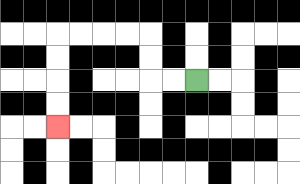{'start': '[8, 3]', 'end': '[2, 5]', 'path_directions': 'L,L,U,U,L,L,L,L,D,D,D,D', 'path_coordinates': '[[8, 3], [7, 3], [6, 3], [6, 2], [6, 1], [5, 1], [4, 1], [3, 1], [2, 1], [2, 2], [2, 3], [2, 4], [2, 5]]'}